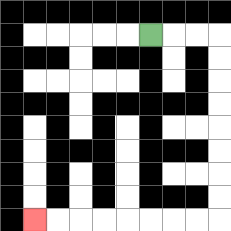{'start': '[6, 1]', 'end': '[1, 9]', 'path_directions': 'R,R,R,D,D,D,D,D,D,D,D,L,L,L,L,L,L,L,L', 'path_coordinates': '[[6, 1], [7, 1], [8, 1], [9, 1], [9, 2], [9, 3], [9, 4], [9, 5], [9, 6], [9, 7], [9, 8], [9, 9], [8, 9], [7, 9], [6, 9], [5, 9], [4, 9], [3, 9], [2, 9], [1, 9]]'}